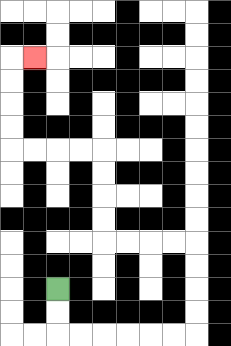{'start': '[2, 12]', 'end': '[1, 2]', 'path_directions': 'D,D,R,R,R,R,R,R,U,U,U,U,L,L,L,L,U,U,U,U,L,L,L,L,U,U,U,U,R', 'path_coordinates': '[[2, 12], [2, 13], [2, 14], [3, 14], [4, 14], [5, 14], [6, 14], [7, 14], [8, 14], [8, 13], [8, 12], [8, 11], [8, 10], [7, 10], [6, 10], [5, 10], [4, 10], [4, 9], [4, 8], [4, 7], [4, 6], [3, 6], [2, 6], [1, 6], [0, 6], [0, 5], [0, 4], [0, 3], [0, 2], [1, 2]]'}